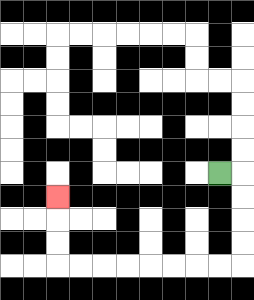{'start': '[9, 7]', 'end': '[2, 8]', 'path_directions': 'R,D,D,D,D,L,L,L,L,L,L,L,L,U,U,U', 'path_coordinates': '[[9, 7], [10, 7], [10, 8], [10, 9], [10, 10], [10, 11], [9, 11], [8, 11], [7, 11], [6, 11], [5, 11], [4, 11], [3, 11], [2, 11], [2, 10], [2, 9], [2, 8]]'}